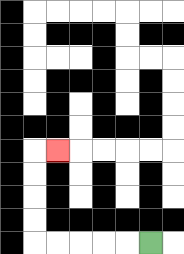{'start': '[6, 10]', 'end': '[2, 6]', 'path_directions': 'L,L,L,L,L,U,U,U,U,R', 'path_coordinates': '[[6, 10], [5, 10], [4, 10], [3, 10], [2, 10], [1, 10], [1, 9], [1, 8], [1, 7], [1, 6], [2, 6]]'}